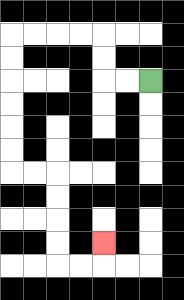{'start': '[6, 3]', 'end': '[4, 10]', 'path_directions': 'L,L,U,U,L,L,L,L,D,D,D,D,D,D,R,R,D,D,D,D,R,R,U', 'path_coordinates': '[[6, 3], [5, 3], [4, 3], [4, 2], [4, 1], [3, 1], [2, 1], [1, 1], [0, 1], [0, 2], [0, 3], [0, 4], [0, 5], [0, 6], [0, 7], [1, 7], [2, 7], [2, 8], [2, 9], [2, 10], [2, 11], [3, 11], [4, 11], [4, 10]]'}